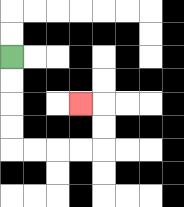{'start': '[0, 2]', 'end': '[3, 4]', 'path_directions': 'D,D,D,D,R,R,R,R,U,U,L', 'path_coordinates': '[[0, 2], [0, 3], [0, 4], [0, 5], [0, 6], [1, 6], [2, 6], [3, 6], [4, 6], [4, 5], [4, 4], [3, 4]]'}